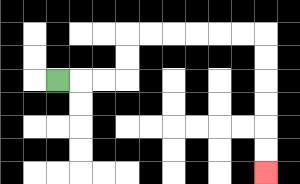{'start': '[2, 3]', 'end': '[11, 7]', 'path_directions': 'R,R,R,U,U,R,R,R,R,R,R,D,D,D,D,D,D', 'path_coordinates': '[[2, 3], [3, 3], [4, 3], [5, 3], [5, 2], [5, 1], [6, 1], [7, 1], [8, 1], [9, 1], [10, 1], [11, 1], [11, 2], [11, 3], [11, 4], [11, 5], [11, 6], [11, 7]]'}